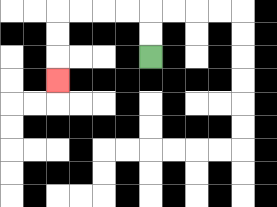{'start': '[6, 2]', 'end': '[2, 3]', 'path_directions': 'U,U,L,L,L,L,D,D,D', 'path_coordinates': '[[6, 2], [6, 1], [6, 0], [5, 0], [4, 0], [3, 0], [2, 0], [2, 1], [2, 2], [2, 3]]'}